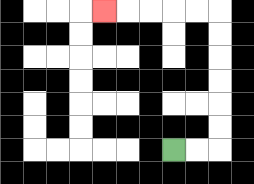{'start': '[7, 6]', 'end': '[4, 0]', 'path_directions': 'R,R,U,U,U,U,U,U,L,L,L,L,L', 'path_coordinates': '[[7, 6], [8, 6], [9, 6], [9, 5], [9, 4], [9, 3], [9, 2], [9, 1], [9, 0], [8, 0], [7, 0], [6, 0], [5, 0], [4, 0]]'}